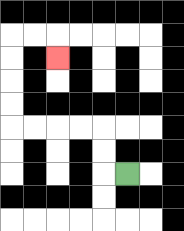{'start': '[5, 7]', 'end': '[2, 2]', 'path_directions': 'L,U,U,L,L,L,L,U,U,U,U,R,R,D', 'path_coordinates': '[[5, 7], [4, 7], [4, 6], [4, 5], [3, 5], [2, 5], [1, 5], [0, 5], [0, 4], [0, 3], [0, 2], [0, 1], [1, 1], [2, 1], [2, 2]]'}